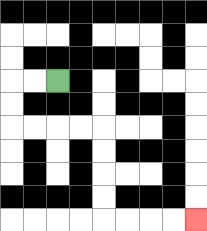{'start': '[2, 3]', 'end': '[8, 9]', 'path_directions': 'L,L,D,D,R,R,R,R,D,D,D,D,R,R,R,R', 'path_coordinates': '[[2, 3], [1, 3], [0, 3], [0, 4], [0, 5], [1, 5], [2, 5], [3, 5], [4, 5], [4, 6], [4, 7], [4, 8], [4, 9], [5, 9], [6, 9], [7, 9], [8, 9]]'}